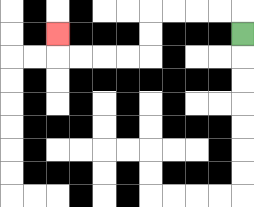{'start': '[10, 1]', 'end': '[2, 1]', 'path_directions': 'U,L,L,L,L,D,D,L,L,L,L,U', 'path_coordinates': '[[10, 1], [10, 0], [9, 0], [8, 0], [7, 0], [6, 0], [6, 1], [6, 2], [5, 2], [4, 2], [3, 2], [2, 2], [2, 1]]'}